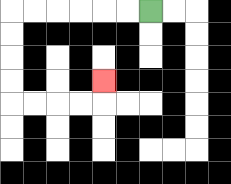{'start': '[6, 0]', 'end': '[4, 3]', 'path_directions': 'L,L,L,L,L,L,D,D,D,D,R,R,R,R,U', 'path_coordinates': '[[6, 0], [5, 0], [4, 0], [3, 0], [2, 0], [1, 0], [0, 0], [0, 1], [0, 2], [0, 3], [0, 4], [1, 4], [2, 4], [3, 4], [4, 4], [4, 3]]'}